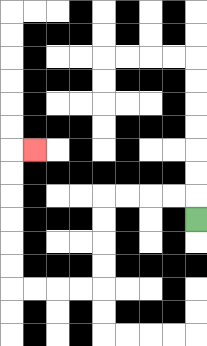{'start': '[8, 9]', 'end': '[1, 6]', 'path_directions': 'U,L,L,L,L,D,D,D,D,L,L,L,L,U,U,U,U,U,U,R', 'path_coordinates': '[[8, 9], [8, 8], [7, 8], [6, 8], [5, 8], [4, 8], [4, 9], [4, 10], [4, 11], [4, 12], [3, 12], [2, 12], [1, 12], [0, 12], [0, 11], [0, 10], [0, 9], [0, 8], [0, 7], [0, 6], [1, 6]]'}